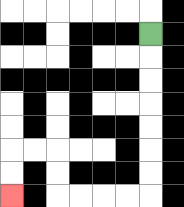{'start': '[6, 1]', 'end': '[0, 8]', 'path_directions': 'D,D,D,D,D,D,D,L,L,L,L,U,U,L,L,D,D', 'path_coordinates': '[[6, 1], [6, 2], [6, 3], [6, 4], [6, 5], [6, 6], [6, 7], [6, 8], [5, 8], [4, 8], [3, 8], [2, 8], [2, 7], [2, 6], [1, 6], [0, 6], [0, 7], [0, 8]]'}